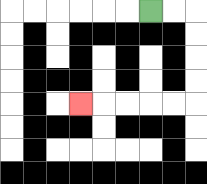{'start': '[6, 0]', 'end': '[3, 4]', 'path_directions': 'R,R,D,D,D,D,L,L,L,L,L', 'path_coordinates': '[[6, 0], [7, 0], [8, 0], [8, 1], [8, 2], [8, 3], [8, 4], [7, 4], [6, 4], [5, 4], [4, 4], [3, 4]]'}